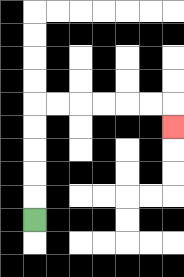{'start': '[1, 9]', 'end': '[7, 5]', 'path_directions': 'U,U,U,U,U,R,R,R,R,R,R,D', 'path_coordinates': '[[1, 9], [1, 8], [1, 7], [1, 6], [1, 5], [1, 4], [2, 4], [3, 4], [4, 4], [5, 4], [6, 4], [7, 4], [7, 5]]'}